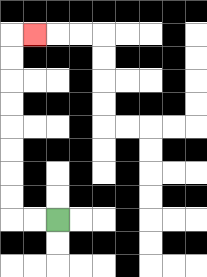{'start': '[2, 9]', 'end': '[1, 1]', 'path_directions': 'L,L,U,U,U,U,U,U,U,U,R', 'path_coordinates': '[[2, 9], [1, 9], [0, 9], [0, 8], [0, 7], [0, 6], [0, 5], [0, 4], [0, 3], [0, 2], [0, 1], [1, 1]]'}